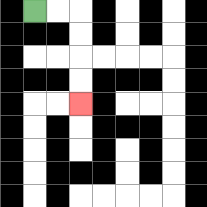{'start': '[1, 0]', 'end': '[3, 4]', 'path_directions': 'R,R,D,D,D,D', 'path_coordinates': '[[1, 0], [2, 0], [3, 0], [3, 1], [3, 2], [3, 3], [3, 4]]'}